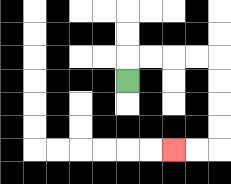{'start': '[5, 3]', 'end': '[7, 6]', 'path_directions': 'U,R,R,R,R,D,D,D,D,L,L', 'path_coordinates': '[[5, 3], [5, 2], [6, 2], [7, 2], [8, 2], [9, 2], [9, 3], [9, 4], [9, 5], [9, 6], [8, 6], [7, 6]]'}